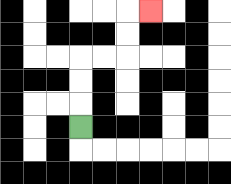{'start': '[3, 5]', 'end': '[6, 0]', 'path_directions': 'U,U,U,R,R,U,U,R', 'path_coordinates': '[[3, 5], [3, 4], [3, 3], [3, 2], [4, 2], [5, 2], [5, 1], [5, 0], [6, 0]]'}